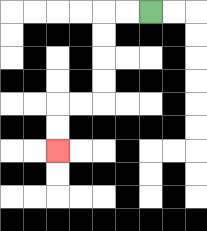{'start': '[6, 0]', 'end': '[2, 6]', 'path_directions': 'L,L,D,D,D,D,L,L,D,D', 'path_coordinates': '[[6, 0], [5, 0], [4, 0], [4, 1], [4, 2], [4, 3], [4, 4], [3, 4], [2, 4], [2, 5], [2, 6]]'}